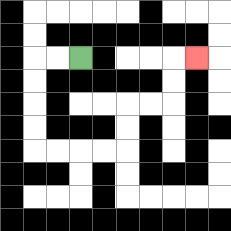{'start': '[3, 2]', 'end': '[8, 2]', 'path_directions': 'L,L,D,D,D,D,R,R,R,R,U,U,R,R,U,U,R', 'path_coordinates': '[[3, 2], [2, 2], [1, 2], [1, 3], [1, 4], [1, 5], [1, 6], [2, 6], [3, 6], [4, 6], [5, 6], [5, 5], [5, 4], [6, 4], [7, 4], [7, 3], [7, 2], [8, 2]]'}